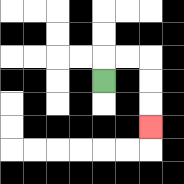{'start': '[4, 3]', 'end': '[6, 5]', 'path_directions': 'U,R,R,D,D,D', 'path_coordinates': '[[4, 3], [4, 2], [5, 2], [6, 2], [6, 3], [6, 4], [6, 5]]'}